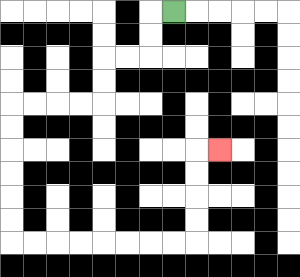{'start': '[7, 0]', 'end': '[9, 6]', 'path_directions': 'L,D,D,L,L,D,D,L,L,L,L,D,D,D,D,D,D,R,R,R,R,R,R,R,R,U,U,U,U,R', 'path_coordinates': '[[7, 0], [6, 0], [6, 1], [6, 2], [5, 2], [4, 2], [4, 3], [4, 4], [3, 4], [2, 4], [1, 4], [0, 4], [0, 5], [0, 6], [0, 7], [0, 8], [0, 9], [0, 10], [1, 10], [2, 10], [3, 10], [4, 10], [5, 10], [6, 10], [7, 10], [8, 10], [8, 9], [8, 8], [8, 7], [8, 6], [9, 6]]'}